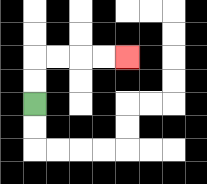{'start': '[1, 4]', 'end': '[5, 2]', 'path_directions': 'U,U,R,R,R,R', 'path_coordinates': '[[1, 4], [1, 3], [1, 2], [2, 2], [3, 2], [4, 2], [5, 2]]'}